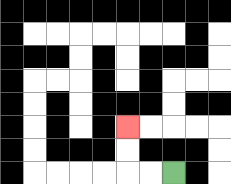{'start': '[7, 7]', 'end': '[5, 5]', 'path_directions': 'L,L,U,U', 'path_coordinates': '[[7, 7], [6, 7], [5, 7], [5, 6], [5, 5]]'}